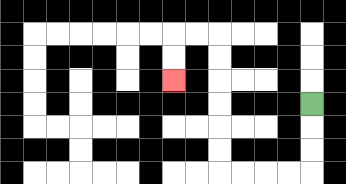{'start': '[13, 4]', 'end': '[7, 3]', 'path_directions': 'D,D,D,L,L,L,L,U,U,U,U,U,U,L,L,D,D', 'path_coordinates': '[[13, 4], [13, 5], [13, 6], [13, 7], [12, 7], [11, 7], [10, 7], [9, 7], [9, 6], [9, 5], [9, 4], [9, 3], [9, 2], [9, 1], [8, 1], [7, 1], [7, 2], [7, 3]]'}